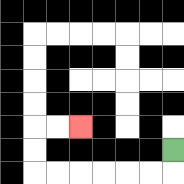{'start': '[7, 6]', 'end': '[3, 5]', 'path_directions': 'D,L,L,L,L,L,L,U,U,R,R', 'path_coordinates': '[[7, 6], [7, 7], [6, 7], [5, 7], [4, 7], [3, 7], [2, 7], [1, 7], [1, 6], [1, 5], [2, 5], [3, 5]]'}